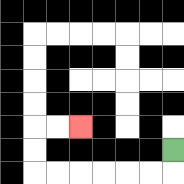{'start': '[7, 6]', 'end': '[3, 5]', 'path_directions': 'D,L,L,L,L,L,L,U,U,R,R', 'path_coordinates': '[[7, 6], [7, 7], [6, 7], [5, 7], [4, 7], [3, 7], [2, 7], [1, 7], [1, 6], [1, 5], [2, 5], [3, 5]]'}